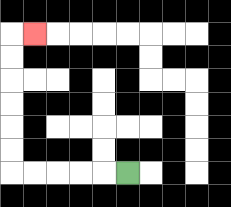{'start': '[5, 7]', 'end': '[1, 1]', 'path_directions': 'L,L,L,L,L,U,U,U,U,U,U,R', 'path_coordinates': '[[5, 7], [4, 7], [3, 7], [2, 7], [1, 7], [0, 7], [0, 6], [0, 5], [0, 4], [0, 3], [0, 2], [0, 1], [1, 1]]'}